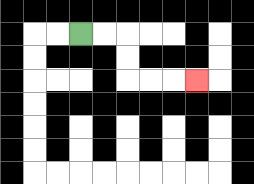{'start': '[3, 1]', 'end': '[8, 3]', 'path_directions': 'R,R,D,D,R,R,R', 'path_coordinates': '[[3, 1], [4, 1], [5, 1], [5, 2], [5, 3], [6, 3], [7, 3], [8, 3]]'}